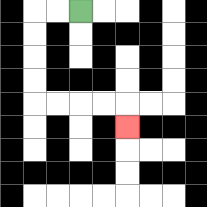{'start': '[3, 0]', 'end': '[5, 5]', 'path_directions': 'L,L,D,D,D,D,R,R,R,R,D', 'path_coordinates': '[[3, 0], [2, 0], [1, 0], [1, 1], [1, 2], [1, 3], [1, 4], [2, 4], [3, 4], [4, 4], [5, 4], [5, 5]]'}